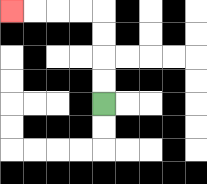{'start': '[4, 4]', 'end': '[0, 0]', 'path_directions': 'U,U,U,U,L,L,L,L', 'path_coordinates': '[[4, 4], [4, 3], [4, 2], [4, 1], [4, 0], [3, 0], [2, 0], [1, 0], [0, 0]]'}